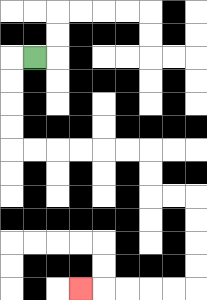{'start': '[1, 2]', 'end': '[3, 12]', 'path_directions': 'L,D,D,D,D,R,R,R,R,R,R,D,D,R,R,D,D,D,D,L,L,L,L,L', 'path_coordinates': '[[1, 2], [0, 2], [0, 3], [0, 4], [0, 5], [0, 6], [1, 6], [2, 6], [3, 6], [4, 6], [5, 6], [6, 6], [6, 7], [6, 8], [7, 8], [8, 8], [8, 9], [8, 10], [8, 11], [8, 12], [7, 12], [6, 12], [5, 12], [4, 12], [3, 12]]'}